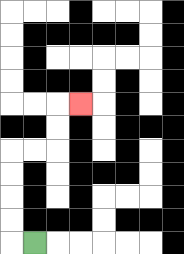{'start': '[1, 10]', 'end': '[3, 4]', 'path_directions': 'L,U,U,U,U,R,R,U,U,R', 'path_coordinates': '[[1, 10], [0, 10], [0, 9], [0, 8], [0, 7], [0, 6], [1, 6], [2, 6], [2, 5], [2, 4], [3, 4]]'}